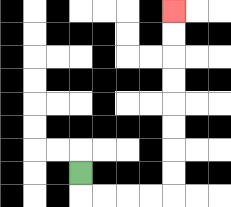{'start': '[3, 7]', 'end': '[7, 0]', 'path_directions': 'D,R,R,R,R,U,U,U,U,U,U,U,U', 'path_coordinates': '[[3, 7], [3, 8], [4, 8], [5, 8], [6, 8], [7, 8], [7, 7], [7, 6], [7, 5], [7, 4], [7, 3], [7, 2], [7, 1], [7, 0]]'}